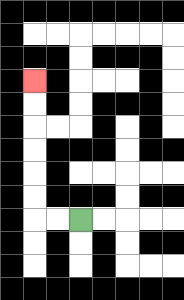{'start': '[3, 9]', 'end': '[1, 3]', 'path_directions': 'L,L,U,U,U,U,U,U', 'path_coordinates': '[[3, 9], [2, 9], [1, 9], [1, 8], [1, 7], [1, 6], [1, 5], [1, 4], [1, 3]]'}